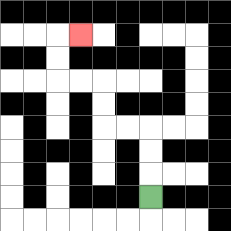{'start': '[6, 8]', 'end': '[3, 1]', 'path_directions': 'U,U,U,L,L,U,U,L,L,U,U,R', 'path_coordinates': '[[6, 8], [6, 7], [6, 6], [6, 5], [5, 5], [4, 5], [4, 4], [4, 3], [3, 3], [2, 3], [2, 2], [2, 1], [3, 1]]'}